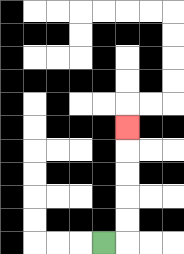{'start': '[4, 10]', 'end': '[5, 5]', 'path_directions': 'R,U,U,U,U,U', 'path_coordinates': '[[4, 10], [5, 10], [5, 9], [5, 8], [5, 7], [5, 6], [5, 5]]'}